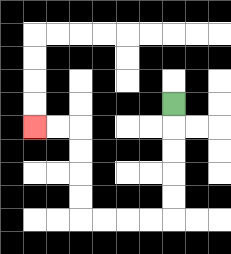{'start': '[7, 4]', 'end': '[1, 5]', 'path_directions': 'D,D,D,D,D,L,L,L,L,U,U,U,U,L,L', 'path_coordinates': '[[7, 4], [7, 5], [7, 6], [7, 7], [7, 8], [7, 9], [6, 9], [5, 9], [4, 9], [3, 9], [3, 8], [3, 7], [3, 6], [3, 5], [2, 5], [1, 5]]'}